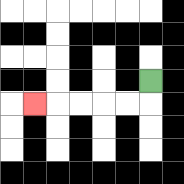{'start': '[6, 3]', 'end': '[1, 4]', 'path_directions': 'D,L,L,L,L,L', 'path_coordinates': '[[6, 3], [6, 4], [5, 4], [4, 4], [3, 4], [2, 4], [1, 4]]'}